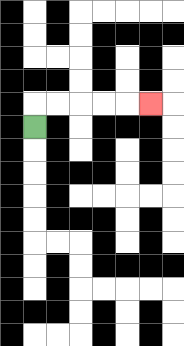{'start': '[1, 5]', 'end': '[6, 4]', 'path_directions': 'U,R,R,R,R,R', 'path_coordinates': '[[1, 5], [1, 4], [2, 4], [3, 4], [4, 4], [5, 4], [6, 4]]'}